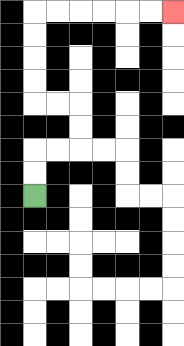{'start': '[1, 8]', 'end': '[7, 0]', 'path_directions': 'U,U,R,R,U,U,L,L,U,U,U,U,R,R,R,R,R,R', 'path_coordinates': '[[1, 8], [1, 7], [1, 6], [2, 6], [3, 6], [3, 5], [3, 4], [2, 4], [1, 4], [1, 3], [1, 2], [1, 1], [1, 0], [2, 0], [3, 0], [4, 0], [5, 0], [6, 0], [7, 0]]'}